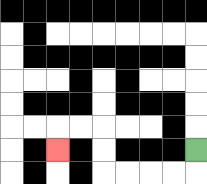{'start': '[8, 6]', 'end': '[2, 6]', 'path_directions': 'D,L,L,L,L,U,U,L,L,D', 'path_coordinates': '[[8, 6], [8, 7], [7, 7], [6, 7], [5, 7], [4, 7], [4, 6], [4, 5], [3, 5], [2, 5], [2, 6]]'}